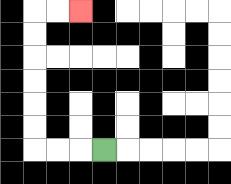{'start': '[4, 6]', 'end': '[3, 0]', 'path_directions': 'L,L,L,U,U,U,U,U,U,R,R', 'path_coordinates': '[[4, 6], [3, 6], [2, 6], [1, 6], [1, 5], [1, 4], [1, 3], [1, 2], [1, 1], [1, 0], [2, 0], [3, 0]]'}